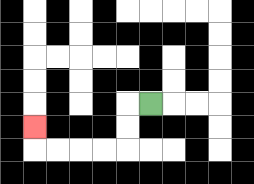{'start': '[6, 4]', 'end': '[1, 5]', 'path_directions': 'L,D,D,L,L,L,L,U', 'path_coordinates': '[[6, 4], [5, 4], [5, 5], [5, 6], [4, 6], [3, 6], [2, 6], [1, 6], [1, 5]]'}